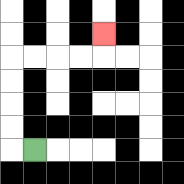{'start': '[1, 6]', 'end': '[4, 1]', 'path_directions': 'L,U,U,U,U,R,R,R,R,U', 'path_coordinates': '[[1, 6], [0, 6], [0, 5], [0, 4], [0, 3], [0, 2], [1, 2], [2, 2], [3, 2], [4, 2], [4, 1]]'}